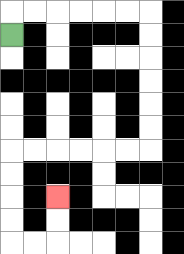{'start': '[0, 1]', 'end': '[2, 8]', 'path_directions': 'U,R,R,R,R,R,R,D,D,D,D,D,D,L,L,L,L,L,L,D,D,D,D,R,R,U,U', 'path_coordinates': '[[0, 1], [0, 0], [1, 0], [2, 0], [3, 0], [4, 0], [5, 0], [6, 0], [6, 1], [6, 2], [6, 3], [6, 4], [6, 5], [6, 6], [5, 6], [4, 6], [3, 6], [2, 6], [1, 6], [0, 6], [0, 7], [0, 8], [0, 9], [0, 10], [1, 10], [2, 10], [2, 9], [2, 8]]'}